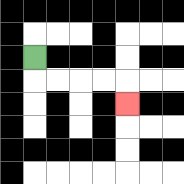{'start': '[1, 2]', 'end': '[5, 4]', 'path_directions': 'D,R,R,R,R,D', 'path_coordinates': '[[1, 2], [1, 3], [2, 3], [3, 3], [4, 3], [5, 3], [5, 4]]'}